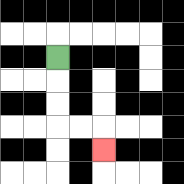{'start': '[2, 2]', 'end': '[4, 6]', 'path_directions': 'D,D,D,R,R,D', 'path_coordinates': '[[2, 2], [2, 3], [2, 4], [2, 5], [3, 5], [4, 5], [4, 6]]'}